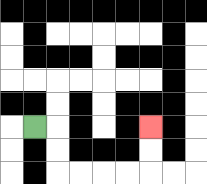{'start': '[1, 5]', 'end': '[6, 5]', 'path_directions': 'R,D,D,R,R,R,R,U,U', 'path_coordinates': '[[1, 5], [2, 5], [2, 6], [2, 7], [3, 7], [4, 7], [5, 7], [6, 7], [6, 6], [6, 5]]'}